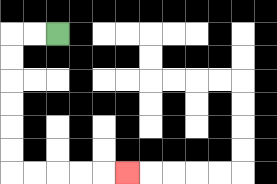{'start': '[2, 1]', 'end': '[5, 7]', 'path_directions': 'L,L,D,D,D,D,D,D,R,R,R,R,R', 'path_coordinates': '[[2, 1], [1, 1], [0, 1], [0, 2], [0, 3], [0, 4], [0, 5], [0, 6], [0, 7], [1, 7], [2, 7], [3, 7], [4, 7], [5, 7]]'}